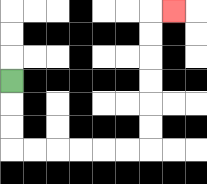{'start': '[0, 3]', 'end': '[7, 0]', 'path_directions': 'D,D,D,R,R,R,R,R,R,U,U,U,U,U,U,R', 'path_coordinates': '[[0, 3], [0, 4], [0, 5], [0, 6], [1, 6], [2, 6], [3, 6], [4, 6], [5, 6], [6, 6], [6, 5], [6, 4], [6, 3], [6, 2], [6, 1], [6, 0], [7, 0]]'}